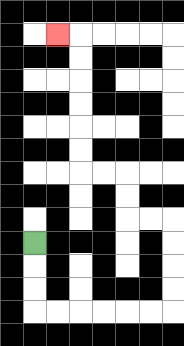{'start': '[1, 10]', 'end': '[2, 1]', 'path_directions': 'D,D,D,R,R,R,R,R,R,U,U,U,U,L,L,U,U,L,L,U,U,U,U,U,U,L', 'path_coordinates': '[[1, 10], [1, 11], [1, 12], [1, 13], [2, 13], [3, 13], [4, 13], [5, 13], [6, 13], [7, 13], [7, 12], [7, 11], [7, 10], [7, 9], [6, 9], [5, 9], [5, 8], [5, 7], [4, 7], [3, 7], [3, 6], [3, 5], [3, 4], [3, 3], [3, 2], [3, 1], [2, 1]]'}